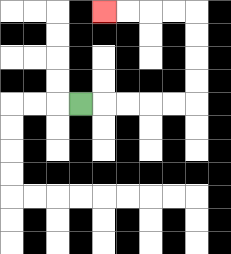{'start': '[3, 4]', 'end': '[4, 0]', 'path_directions': 'R,R,R,R,R,U,U,U,U,L,L,L,L', 'path_coordinates': '[[3, 4], [4, 4], [5, 4], [6, 4], [7, 4], [8, 4], [8, 3], [8, 2], [8, 1], [8, 0], [7, 0], [6, 0], [5, 0], [4, 0]]'}